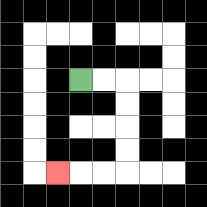{'start': '[3, 3]', 'end': '[2, 7]', 'path_directions': 'R,R,D,D,D,D,L,L,L', 'path_coordinates': '[[3, 3], [4, 3], [5, 3], [5, 4], [5, 5], [5, 6], [5, 7], [4, 7], [3, 7], [2, 7]]'}